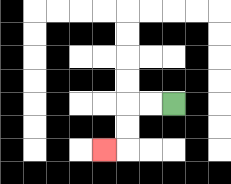{'start': '[7, 4]', 'end': '[4, 6]', 'path_directions': 'L,L,D,D,L', 'path_coordinates': '[[7, 4], [6, 4], [5, 4], [5, 5], [5, 6], [4, 6]]'}